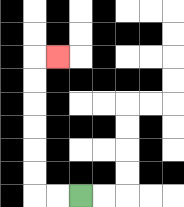{'start': '[3, 8]', 'end': '[2, 2]', 'path_directions': 'L,L,U,U,U,U,U,U,R', 'path_coordinates': '[[3, 8], [2, 8], [1, 8], [1, 7], [1, 6], [1, 5], [1, 4], [1, 3], [1, 2], [2, 2]]'}